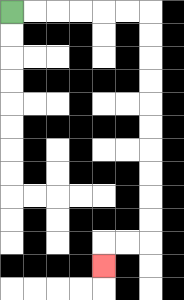{'start': '[0, 0]', 'end': '[4, 11]', 'path_directions': 'R,R,R,R,R,R,D,D,D,D,D,D,D,D,D,D,L,L,D', 'path_coordinates': '[[0, 0], [1, 0], [2, 0], [3, 0], [4, 0], [5, 0], [6, 0], [6, 1], [6, 2], [6, 3], [6, 4], [6, 5], [6, 6], [6, 7], [6, 8], [6, 9], [6, 10], [5, 10], [4, 10], [4, 11]]'}